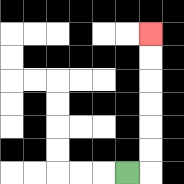{'start': '[5, 7]', 'end': '[6, 1]', 'path_directions': 'R,U,U,U,U,U,U', 'path_coordinates': '[[5, 7], [6, 7], [6, 6], [6, 5], [6, 4], [6, 3], [6, 2], [6, 1]]'}